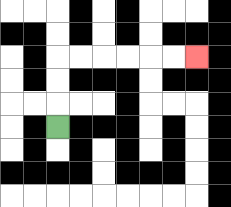{'start': '[2, 5]', 'end': '[8, 2]', 'path_directions': 'U,U,U,R,R,R,R,R,R', 'path_coordinates': '[[2, 5], [2, 4], [2, 3], [2, 2], [3, 2], [4, 2], [5, 2], [6, 2], [7, 2], [8, 2]]'}